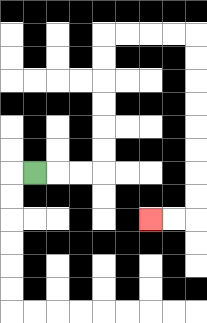{'start': '[1, 7]', 'end': '[6, 9]', 'path_directions': 'R,R,R,U,U,U,U,U,U,R,R,R,R,D,D,D,D,D,D,D,D,L,L', 'path_coordinates': '[[1, 7], [2, 7], [3, 7], [4, 7], [4, 6], [4, 5], [4, 4], [4, 3], [4, 2], [4, 1], [5, 1], [6, 1], [7, 1], [8, 1], [8, 2], [8, 3], [8, 4], [8, 5], [8, 6], [8, 7], [8, 8], [8, 9], [7, 9], [6, 9]]'}